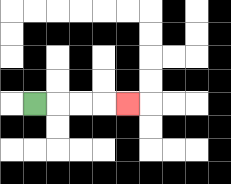{'start': '[1, 4]', 'end': '[5, 4]', 'path_directions': 'R,R,R,R', 'path_coordinates': '[[1, 4], [2, 4], [3, 4], [4, 4], [5, 4]]'}